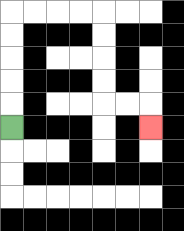{'start': '[0, 5]', 'end': '[6, 5]', 'path_directions': 'U,U,U,U,U,R,R,R,R,D,D,D,D,R,R,D', 'path_coordinates': '[[0, 5], [0, 4], [0, 3], [0, 2], [0, 1], [0, 0], [1, 0], [2, 0], [3, 0], [4, 0], [4, 1], [4, 2], [4, 3], [4, 4], [5, 4], [6, 4], [6, 5]]'}